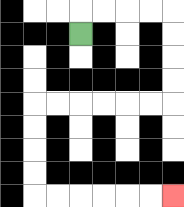{'start': '[3, 1]', 'end': '[7, 8]', 'path_directions': 'U,R,R,R,R,D,D,D,D,L,L,L,L,L,L,D,D,D,D,R,R,R,R,R,R', 'path_coordinates': '[[3, 1], [3, 0], [4, 0], [5, 0], [6, 0], [7, 0], [7, 1], [7, 2], [7, 3], [7, 4], [6, 4], [5, 4], [4, 4], [3, 4], [2, 4], [1, 4], [1, 5], [1, 6], [1, 7], [1, 8], [2, 8], [3, 8], [4, 8], [5, 8], [6, 8], [7, 8]]'}